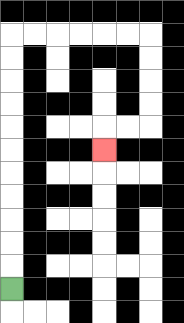{'start': '[0, 12]', 'end': '[4, 6]', 'path_directions': 'U,U,U,U,U,U,U,U,U,U,U,R,R,R,R,R,R,D,D,D,D,L,L,D', 'path_coordinates': '[[0, 12], [0, 11], [0, 10], [0, 9], [0, 8], [0, 7], [0, 6], [0, 5], [0, 4], [0, 3], [0, 2], [0, 1], [1, 1], [2, 1], [3, 1], [4, 1], [5, 1], [6, 1], [6, 2], [6, 3], [6, 4], [6, 5], [5, 5], [4, 5], [4, 6]]'}